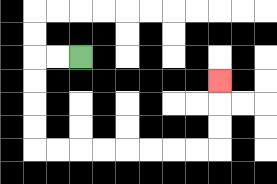{'start': '[3, 2]', 'end': '[9, 3]', 'path_directions': 'L,L,D,D,D,D,R,R,R,R,R,R,R,R,U,U,U', 'path_coordinates': '[[3, 2], [2, 2], [1, 2], [1, 3], [1, 4], [1, 5], [1, 6], [2, 6], [3, 6], [4, 6], [5, 6], [6, 6], [7, 6], [8, 6], [9, 6], [9, 5], [9, 4], [9, 3]]'}